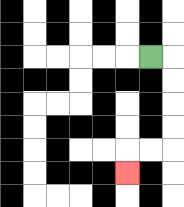{'start': '[6, 2]', 'end': '[5, 7]', 'path_directions': 'R,D,D,D,D,L,L,D', 'path_coordinates': '[[6, 2], [7, 2], [7, 3], [7, 4], [7, 5], [7, 6], [6, 6], [5, 6], [5, 7]]'}